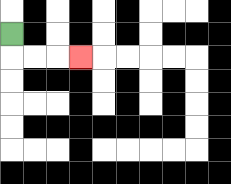{'start': '[0, 1]', 'end': '[3, 2]', 'path_directions': 'D,R,R,R', 'path_coordinates': '[[0, 1], [0, 2], [1, 2], [2, 2], [3, 2]]'}